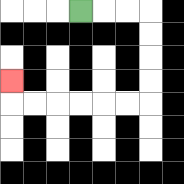{'start': '[3, 0]', 'end': '[0, 3]', 'path_directions': 'R,R,R,D,D,D,D,L,L,L,L,L,L,U', 'path_coordinates': '[[3, 0], [4, 0], [5, 0], [6, 0], [6, 1], [6, 2], [6, 3], [6, 4], [5, 4], [4, 4], [3, 4], [2, 4], [1, 4], [0, 4], [0, 3]]'}